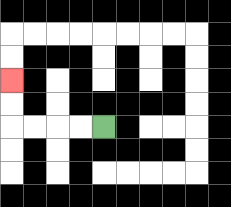{'start': '[4, 5]', 'end': '[0, 3]', 'path_directions': 'L,L,L,L,U,U', 'path_coordinates': '[[4, 5], [3, 5], [2, 5], [1, 5], [0, 5], [0, 4], [0, 3]]'}